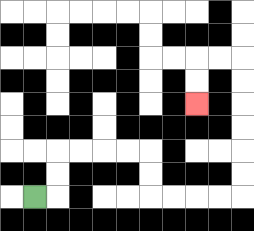{'start': '[1, 8]', 'end': '[8, 4]', 'path_directions': 'R,U,U,R,R,R,R,D,D,R,R,R,R,U,U,U,U,U,U,L,L,D,D', 'path_coordinates': '[[1, 8], [2, 8], [2, 7], [2, 6], [3, 6], [4, 6], [5, 6], [6, 6], [6, 7], [6, 8], [7, 8], [8, 8], [9, 8], [10, 8], [10, 7], [10, 6], [10, 5], [10, 4], [10, 3], [10, 2], [9, 2], [8, 2], [8, 3], [8, 4]]'}